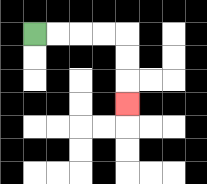{'start': '[1, 1]', 'end': '[5, 4]', 'path_directions': 'R,R,R,R,D,D,D', 'path_coordinates': '[[1, 1], [2, 1], [3, 1], [4, 1], [5, 1], [5, 2], [5, 3], [5, 4]]'}